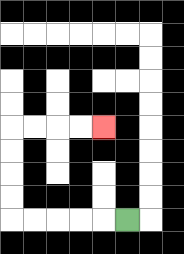{'start': '[5, 9]', 'end': '[4, 5]', 'path_directions': 'L,L,L,L,L,U,U,U,U,R,R,R,R', 'path_coordinates': '[[5, 9], [4, 9], [3, 9], [2, 9], [1, 9], [0, 9], [0, 8], [0, 7], [0, 6], [0, 5], [1, 5], [2, 5], [3, 5], [4, 5]]'}